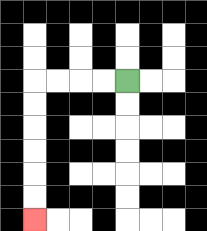{'start': '[5, 3]', 'end': '[1, 9]', 'path_directions': 'L,L,L,L,D,D,D,D,D,D', 'path_coordinates': '[[5, 3], [4, 3], [3, 3], [2, 3], [1, 3], [1, 4], [1, 5], [1, 6], [1, 7], [1, 8], [1, 9]]'}